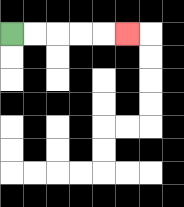{'start': '[0, 1]', 'end': '[5, 1]', 'path_directions': 'R,R,R,R,R', 'path_coordinates': '[[0, 1], [1, 1], [2, 1], [3, 1], [4, 1], [5, 1]]'}